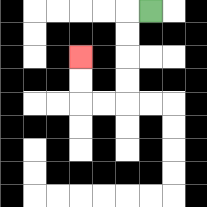{'start': '[6, 0]', 'end': '[3, 2]', 'path_directions': 'L,D,D,D,D,L,L,U,U', 'path_coordinates': '[[6, 0], [5, 0], [5, 1], [5, 2], [5, 3], [5, 4], [4, 4], [3, 4], [3, 3], [3, 2]]'}